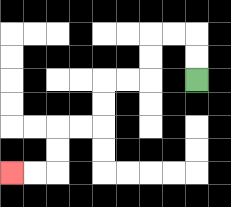{'start': '[8, 3]', 'end': '[0, 7]', 'path_directions': 'U,U,L,L,D,D,L,L,D,D,L,L,D,D,L,L', 'path_coordinates': '[[8, 3], [8, 2], [8, 1], [7, 1], [6, 1], [6, 2], [6, 3], [5, 3], [4, 3], [4, 4], [4, 5], [3, 5], [2, 5], [2, 6], [2, 7], [1, 7], [0, 7]]'}